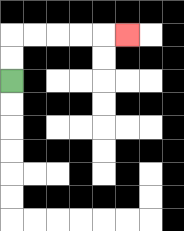{'start': '[0, 3]', 'end': '[5, 1]', 'path_directions': 'U,U,R,R,R,R,R', 'path_coordinates': '[[0, 3], [0, 2], [0, 1], [1, 1], [2, 1], [3, 1], [4, 1], [5, 1]]'}